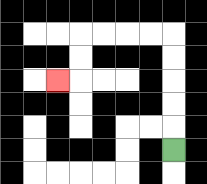{'start': '[7, 6]', 'end': '[2, 3]', 'path_directions': 'U,U,U,U,U,L,L,L,L,D,D,L', 'path_coordinates': '[[7, 6], [7, 5], [7, 4], [7, 3], [7, 2], [7, 1], [6, 1], [5, 1], [4, 1], [3, 1], [3, 2], [3, 3], [2, 3]]'}